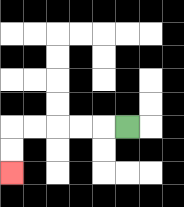{'start': '[5, 5]', 'end': '[0, 7]', 'path_directions': 'L,L,L,L,L,D,D', 'path_coordinates': '[[5, 5], [4, 5], [3, 5], [2, 5], [1, 5], [0, 5], [0, 6], [0, 7]]'}